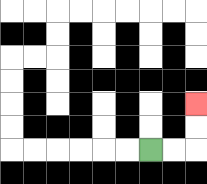{'start': '[6, 6]', 'end': '[8, 4]', 'path_directions': 'R,R,U,U', 'path_coordinates': '[[6, 6], [7, 6], [8, 6], [8, 5], [8, 4]]'}